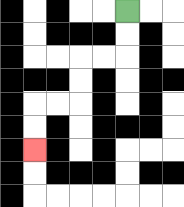{'start': '[5, 0]', 'end': '[1, 6]', 'path_directions': 'D,D,L,L,D,D,L,L,D,D', 'path_coordinates': '[[5, 0], [5, 1], [5, 2], [4, 2], [3, 2], [3, 3], [3, 4], [2, 4], [1, 4], [1, 5], [1, 6]]'}